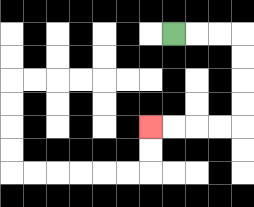{'start': '[7, 1]', 'end': '[6, 5]', 'path_directions': 'R,R,R,D,D,D,D,L,L,L,L', 'path_coordinates': '[[7, 1], [8, 1], [9, 1], [10, 1], [10, 2], [10, 3], [10, 4], [10, 5], [9, 5], [8, 5], [7, 5], [6, 5]]'}